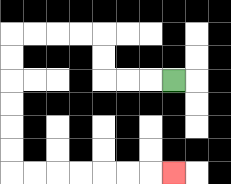{'start': '[7, 3]', 'end': '[7, 7]', 'path_directions': 'L,L,L,U,U,L,L,L,L,D,D,D,D,D,D,R,R,R,R,R,R,R', 'path_coordinates': '[[7, 3], [6, 3], [5, 3], [4, 3], [4, 2], [4, 1], [3, 1], [2, 1], [1, 1], [0, 1], [0, 2], [0, 3], [0, 4], [0, 5], [0, 6], [0, 7], [1, 7], [2, 7], [3, 7], [4, 7], [5, 7], [6, 7], [7, 7]]'}